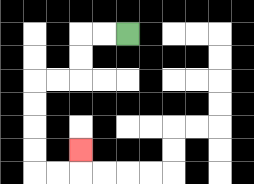{'start': '[5, 1]', 'end': '[3, 6]', 'path_directions': 'L,L,D,D,L,L,D,D,D,D,R,R,U', 'path_coordinates': '[[5, 1], [4, 1], [3, 1], [3, 2], [3, 3], [2, 3], [1, 3], [1, 4], [1, 5], [1, 6], [1, 7], [2, 7], [3, 7], [3, 6]]'}